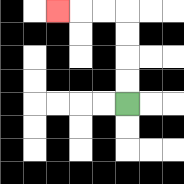{'start': '[5, 4]', 'end': '[2, 0]', 'path_directions': 'U,U,U,U,L,L,L', 'path_coordinates': '[[5, 4], [5, 3], [5, 2], [5, 1], [5, 0], [4, 0], [3, 0], [2, 0]]'}